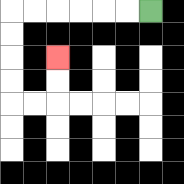{'start': '[6, 0]', 'end': '[2, 2]', 'path_directions': 'L,L,L,L,L,L,D,D,D,D,R,R,U,U', 'path_coordinates': '[[6, 0], [5, 0], [4, 0], [3, 0], [2, 0], [1, 0], [0, 0], [0, 1], [0, 2], [0, 3], [0, 4], [1, 4], [2, 4], [2, 3], [2, 2]]'}